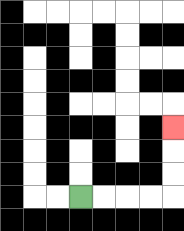{'start': '[3, 8]', 'end': '[7, 5]', 'path_directions': 'R,R,R,R,U,U,U', 'path_coordinates': '[[3, 8], [4, 8], [5, 8], [6, 8], [7, 8], [7, 7], [7, 6], [7, 5]]'}